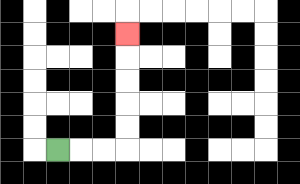{'start': '[2, 6]', 'end': '[5, 1]', 'path_directions': 'R,R,R,U,U,U,U,U', 'path_coordinates': '[[2, 6], [3, 6], [4, 6], [5, 6], [5, 5], [5, 4], [5, 3], [5, 2], [5, 1]]'}